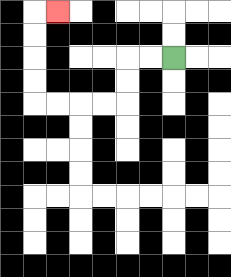{'start': '[7, 2]', 'end': '[2, 0]', 'path_directions': 'L,L,D,D,L,L,L,L,U,U,U,U,R', 'path_coordinates': '[[7, 2], [6, 2], [5, 2], [5, 3], [5, 4], [4, 4], [3, 4], [2, 4], [1, 4], [1, 3], [1, 2], [1, 1], [1, 0], [2, 0]]'}